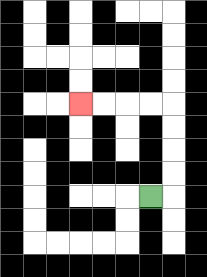{'start': '[6, 8]', 'end': '[3, 4]', 'path_directions': 'R,U,U,U,U,L,L,L,L', 'path_coordinates': '[[6, 8], [7, 8], [7, 7], [7, 6], [7, 5], [7, 4], [6, 4], [5, 4], [4, 4], [3, 4]]'}